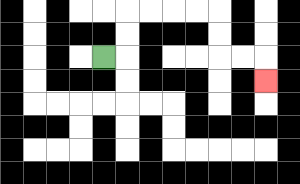{'start': '[4, 2]', 'end': '[11, 3]', 'path_directions': 'R,U,U,R,R,R,R,D,D,R,R,D', 'path_coordinates': '[[4, 2], [5, 2], [5, 1], [5, 0], [6, 0], [7, 0], [8, 0], [9, 0], [9, 1], [9, 2], [10, 2], [11, 2], [11, 3]]'}